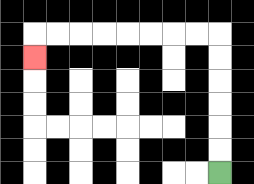{'start': '[9, 7]', 'end': '[1, 2]', 'path_directions': 'U,U,U,U,U,U,L,L,L,L,L,L,L,L,D', 'path_coordinates': '[[9, 7], [9, 6], [9, 5], [9, 4], [9, 3], [9, 2], [9, 1], [8, 1], [7, 1], [6, 1], [5, 1], [4, 1], [3, 1], [2, 1], [1, 1], [1, 2]]'}